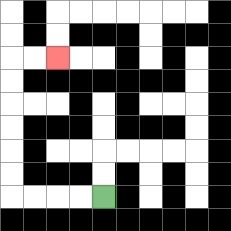{'start': '[4, 8]', 'end': '[2, 2]', 'path_directions': 'L,L,L,L,U,U,U,U,U,U,R,R', 'path_coordinates': '[[4, 8], [3, 8], [2, 8], [1, 8], [0, 8], [0, 7], [0, 6], [0, 5], [0, 4], [0, 3], [0, 2], [1, 2], [2, 2]]'}